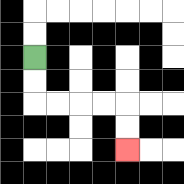{'start': '[1, 2]', 'end': '[5, 6]', 'path_directions': 'D,D,R,R,R,R,D,D', 'path_coordinates': '[[1, 2], [1, 3], [1, 4], [2, 4], [3, 4], [4, 4], [5, 4], [5, 5], [5, 6]]'}